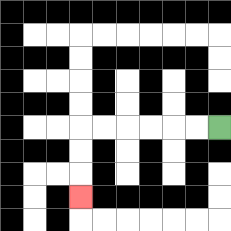{'start': '[9, 5]', 'end': '[3, 8]', 'path_directions': 'L,L,L,L,L,L,D,D,D', 'path_coordinates': '[[9, 5], [8, 5], [7, 5], [6, 5], [5, 5], [4, 5], [3, 5], [3, 6], [3, 7], [3, 8]]'}